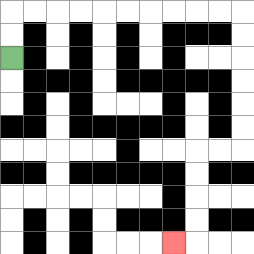{'start': '[0, 2]', 'end': '[7, 10]', 'path_directions': 'U,U,R,R,R,R,R,R,R,R,R,R,D,D,D,D,D,D,L,L,D,D,D,D,L', 'path_coordinates': '[[0, 2], [0, 1], [0, 0], [1, 0], [2, 0], [3, 0], [4, 0], [5, 0], [6, 0], [7, 0], [8, 0], [9, 0], [10, 0], [10, 1], [10, 2], [10, 3], [10, 4], [10, 5], [10, 6], [9, 6], [8, 6], [8, 7], [8, 8], [8, 9], [8, 10], [7, 10]]'}